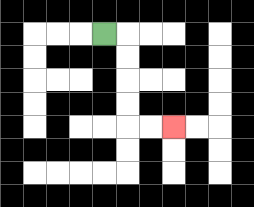{'start': '[4, 1]', 'end': '[7, 5]', 'path_directions': 'R,D,D,D,D,R,R', 'path_coordinates': '[[4, 1], [5, 1], [5, 2], [5, 3], [5, 4], [5, 5], [6, 5], [7, 5]]'}